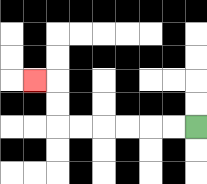{'start': '[8, 5]', 'end': '[1, 3]', 'path_directions': 'L,L,L,L,L,L,U,U,L', 'path_coordinates': '[[8, 5], [7, 5], [6, 5], [5, 5], [4, 5], [3, 5], [2, 5], [2, 4], [2, 3], [1, 3]]'}